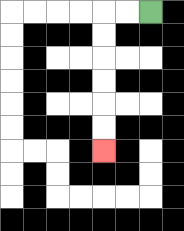{'start': '[6, 0]', 'end': '[4, 6]', 'path_directions': 'L,L,D,D,D,D,D,D', 'path_coordinates': '[[6, 0], [5, 0], [4, 0], [4, 1], [4, 2], [4, 3], [4, 4], [4, 5], [4, 6]]'}